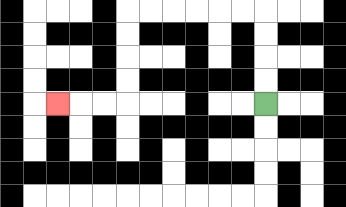{'start': '[11, 4]', 'end': '[2, 4]', 'path_directions': 'U,U,U,U,L,L,L,L,L,L,D,D,D,D,L,L,L', 'path_coordinates': '[[11, 4], [11, 3], [11, 2], [11, 1], [11, 0], [10, 0], [9, 0], [8, 0], [7, 0], [6, 0], [5, 0], [5, 1], [5, 2], [5, 3], [5, 4], [4, 4], [3, 4], [2, 4]]'}